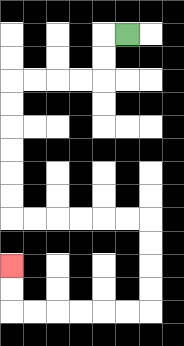{'start': '[5, 1]', 'end': '[0, 11]', 'path_directions': 'L,D,D,L,L,L,L,D,D,D,D,D,D,R,R,R,R,R,R,D,D,D,D,L,L,L,L,L,L,U,U', 'path_coordinates': '[[5, 1], [4, 1], [4, 2], [4, 3], [3, 3], [2, 3], [1, 3], [0, 3], [0, 4], [0, 5], [0, 6], [0, 7], [0, 8], [0, 9], [1, 9], [2, 9], [3, 9], [4, 9], [5, 9], [6, 9], [6, 10], [6, 11], [6, 12], [6, 13], [5, 13], [4, 13], [3, 13], [2, 13], [1, 13], [0, 13], [0, 12], [0, 11]]'}